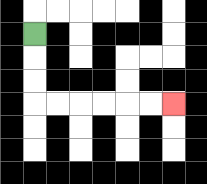{'start': '[1, 1]', 'end': '[7, 4]', 'path_directions': 'D,D,D,R,R,R,R,R,R', 'path_coordinates': '[[1, 1], [1, 2], [1, 3], [1, 4], [2, 4], [3, 4], [4, 4], [5, 4], [6, 4], [7, 4]]'}